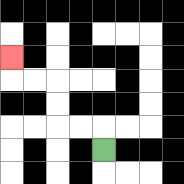{'start': '[4, 6]', 'end': '[0, 2]', 'path_directions': 'U,L,L,U,U,L,L,U', 'path_coordinates': '[[4, 6], [4, 5], [3, 5], [2, 5], [2, 4], [2, 3], [1, 3], [0, 3], [0, 2]]'}